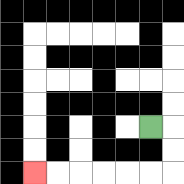{'start': '[6, 5]', 'end': '[1, 7]', 'path_directions': 'R,D,D,L,L,L,L,L,L', 'path_coordinates': '[[6, 5], [7, 5], [7, 6], [7, 7], [6, 7], [5, 7], [4, 7], [3, 7], [2, 7], [1, 7]]'}